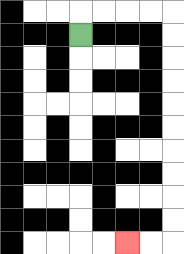{'start': '[3, 1]', 'end': '[5, 10]', 'path_directions': 'U,R,R,R,R,D,D,D,D,D,D,D,D,D,D,L,L', 'path_coordinates': '[[3, 1], [3, 0], [4, 0], [5, 0], [6, 0], [7, 0], [7, 1], [7, 2], [7, 3], [7, 4], [7, 5], [7, 6], [7, 7], [7, 8], [7, 9], [7, 10], [6, 10], [5, 10]]'}